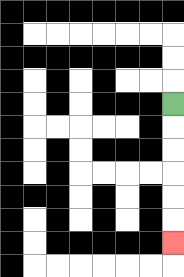{'start': '[7, 4]', 'end': '[7, 10]', 'path_directions': 'D,D,D,D,D,D', 'path_coordinates': '[[7, 4], [7, 5], [7, 6], [7, 7], [7, 8], [7, 9], [7, 10]]'}